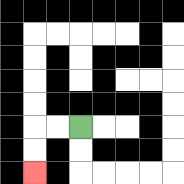{'start': '[3, 5]', 'end': '[1, 7]', 'path_directions': 'L,L,D,D', 'path_coordinates': '[[3, 5], [2, 5], [1, 5], [1, 6], [1, 7]]'}